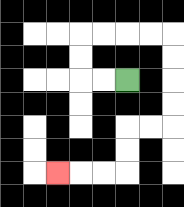{'start': '[5, 3]', 'end': '[2, 7]', 'path_directions': 'L,L,U,U,R,R,R,R,D,D,D,D,L,L,D,D,L,L,L', 'path_coordinates': '[[5, 3], [4, 3], [3, 3], [3, 2], [3, 1], [4, 1], [5, 1], [6, 1], [7, 1], [7, 2], [7, 3], [7, 4], [7, 5], [6, 5], [5, 5], [5, 6], [5, 7], [4, 7], [3, 7], [2, 7]]'}